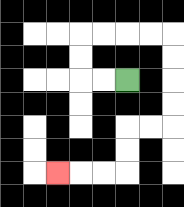{'start': '[5, 3]', 'end': '[2, 7]', 'path_directions': 'L,L,U,U,R,R,R,R,D,D,D,D,L,L,D,D,L,L,L', 'path_coordinates': '[[5, 3], [4, 3], [3, 3], [3, 2], [3, 1], [4, 1], [5, 1], [6, 1], [7, 1], [7, 2], [7, 3], [7, 4], [7, 5], [6, 5], [5, 5], [5, 6], [5, 7], [4, 7], [3, 7], [2, 7]]'}